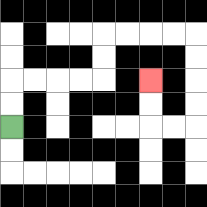{'start': '[0, 5]', 'end': '[6, 3]', 'path_directions': 'U,U,R,R,R,R,U,U,R,R,R,R,D,D,D,D,L,L,U,U', 'path_coordinates': '[[0, 5], [0, 4], [0, 3], [1, 3], [2, 3], [3, 3], [4, 3], [4, 2], [4, 1], [5, 1], [6, 1], [7, 1], [8, 1], [8, 2], [8, 3], [8, 4], [8, 5], [7, 5], [6, 5], [6, 4], [6, 3]]'}